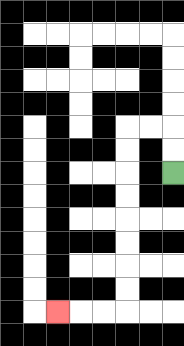{'start': '[7, 7]', 'end': '[2, 13]', 'path_directions': 'U,U,L,L,D,D,D,D,D,D,D,D,L,L,L', 'path_coordinates': '[[7, 7], [7, 6], [7, 5], [6, 5], [5, 5], [5, 6], [5, 7], [5, 8], [5, 9], [5, 10], [5, 11], [5, 12], [5, 13], [4, 13], [3, 13], [2, 13]]'}